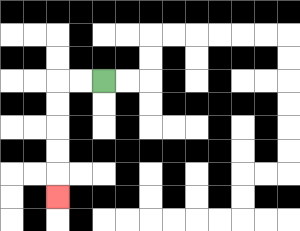{'start': '[4, 3]', 'end': '[2, 8]', 'path_directions': 'L,L,D,D,D,D,D', 'path_coordinates': '[[4, 3], [3, 3], [2, 3], [2, 4], [2, 5], [2, 6], [2, 7], [2, 8]]'}